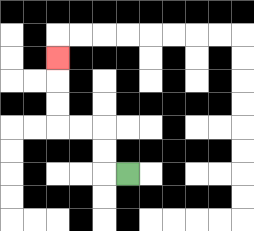{'start': '[5, 7]', 'end': '[2, 2]', 'path_directions': 'L,U,U,L,L,U,U,U', 'path_coordinates': '[[5, 7], [4, 7], [4, 6], [4, 5], [3, 5], [2, 5], [2, 4], [2, 3], [2, 2]]'}